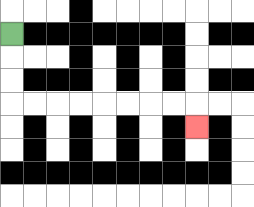{'start': '[0, 1]', 'end': '[8, 5]', 'path_directions': 'D,D,D,R,R,R,R,R,R,R,R,D', 'path_coordinates': '[[0, 1], [0, 2], [0, 3], [0, 4], [1, 4], [2, 4], [3, 4], [4, 4], [5, 4], [6, 4], [7, 4], [8, 4], [8, 5]]'}